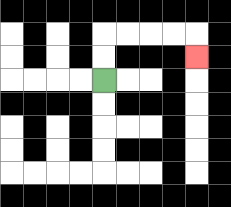{'start': '[4, 3]', 'end': '[8, 2]', 'path_directions': 'U,U,R,R,R,R,D', 'path_coordinates': '[[4, 3], [4, 2], [4, 1], [5, 1], [6, 1], [7, 1], [8, 1], [8, 2]]'}